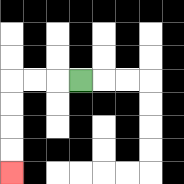{'start': '[3, 3]', 'end': '[0, 7]', 'path_directions': 'L,L,L,D,D,D,D', 'path_coordinates': '[[3, 3], [2, 3], [1, 3], [0, 3], [0, 4], [0, 5], [0, 6], [0, 7]]'}